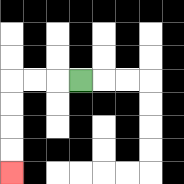{'start': '[3, 3]', 'end': '[0, 7]', 'path_directions': 'L,L,L,D,D,D,D', 'path_coordinates': '[[3, 3], [2, 3], [1, 3], [0, 3], [0, 4], [0, 5], [0, 6], [0, 7]]'}